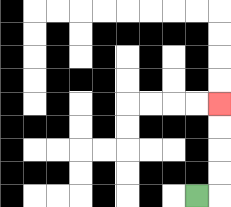{'start': '[8, 8]', 'end': '[9, 4]', 'path_directions': 'R,U,U,U,U', 'path_coordinates': '[[8, 8], [9, 8], [9, 7], [9, 6], [9, 5], [9, 4]]'}